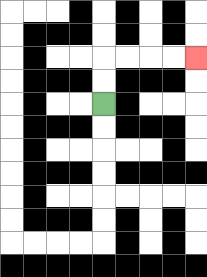{'start': '[4, 4]', 'end': '[8, 2]', 'path_directions': 'U,U,R,R,R,R', 'path_coordinates': '[[4, 4], [4, 3], [4, 2], [5, 2], [6, 2], [7, 2], [8, 2]]'}